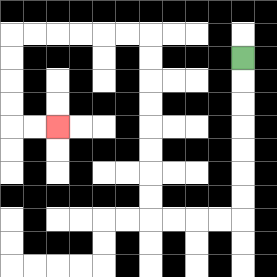{'start': '[10, 2]', 'end': '[2, 5]', 'path_directions': 'D,D,D,D,D,D,D,L,L,L,L,U,U,U,U,U,U,U,U,L,L,L,L,L,L,D,D,D,D,R,R', 'path_coordinates': '[[10, 2], [10, 3], [10, 4], [10, 5], [10, 6], [10, 7], [10, 8], [10, 9], [9, 9], [8, 9], [7, 9], [6, 9], [6, 8], [6, 7], [6, 6], [6, 5], [6, 4], [6, 3], [6, 2], [6, 1], [5, 1], [4, 1], [3, 1], [2, 1], [1, 1], [0, 1], [0, 2], [0, 3], [0, 4], [0, 5], [1, 5], [2, 5]]'}